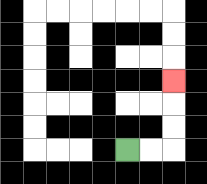{'start': '[5, 6]', 'end': '[7, 3]', 'path_directions': 'R,R,U,U,U', 'path_coordinates': '[[5, 6], [6, 6], [7, 6], [7, 5], [7, 4], [7, 3]]'}